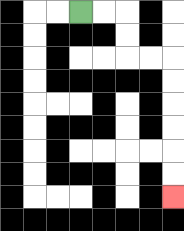{'start': '[3, 0]', 'end': '[7, 8]', 'path_directions': 'R,R,D,D,R,R,D,D,D,D,D,D', 'path_coordinates': '[[3, 0], [4, 0], [5, 0], [5, 1], [5, 2], [6, 2], [7, 2], [7, 3], [7, 4], [7, 5], [7, 6], [7, 7], [7, 8]]'}